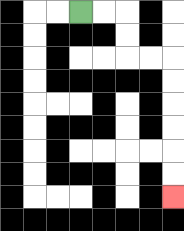{'start': '[3, 0]', 'end': '[7, 8]', 'path_directions': 'R,R,D,D,R,R,D,D,D,D,D,D', 'path_coordinates': '[[3, 0], [4, 0], [5, 0], [5, 1], [5, 2], [6, 2], [7, 2], [7, 3], [7, 4], [7, 5], [7, 6], [7, 7], [7, 8]]'}